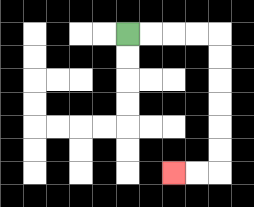{'start': '[5, 1]', 'end': '[7, 7]', 'path_directions': 'R,R,R,R,D,D,D,D,D,D,L,L', 'path_coordinates': '[[5, 1], [6, 1], [7, 1], [8, 1], [9, 1], [9, 2], [9, 3], [9, 4], [9, 5], [9, 6], [9, 7], [8, 7], [7, 7]]'}